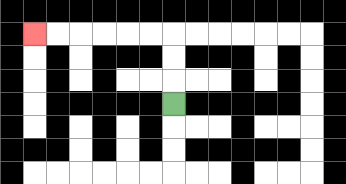{'start': '[7, 4]', 'end': '[1, 1]', 'path_directions': 'U,U,U,L,L,L,L,L,L', 'path_coordinates': '[[7, 4], [7, 3], [7, 2], [7, 1], [6, 1], [5, 1], [4, 1], [3, 1], [2, 1], [1, 1]]'}